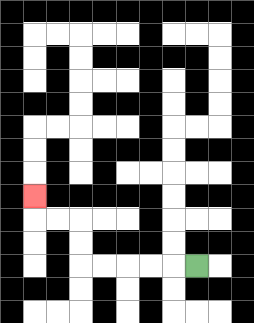{'start': '[8, 11]', 'end': '[1, 8]', 'path_directions': 'L,L,L,L,L,U,U,L,L,U', 'path_coordinates': '[[8, 11], [7, 11], [6, 11], [5, 11], [4, 11], [3, 11], [3, 10], [3, 9], [2, 9], [1, 9], [1, 8]]'}